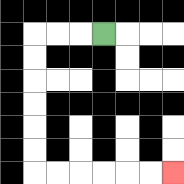{'start': '[4, 1]', 'end': '[7, 7]', 'path_directions': 'L,L,L,D,D,D,D,D,D,R,R,R,R,R,R', 'path_coordinates': '[[4, 1], [3, 1], [2, 1], [1, 1], [1, 2], [1, 3], [1, 4], [1, 5], [1, 6], [1, 7], [2, 7], [3, 7], [4, 7], [5, 7], [6, 7], [7, 7]]'}